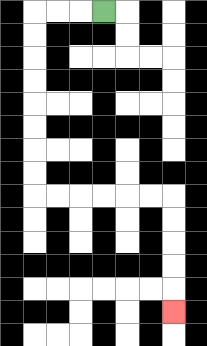{'start': '[4, 0]', 'end': '[7, 13]', 'path_directions': 'L,L,L,D,D,D,D,D,D,D,D,R,R,R,R,R,R,D,D,D,D,D', 'path_coordinates': '[[4, 0], [3, 0], [2, 0], [1, 0], [1, 1], [1, 2], [1, 3], [1, 4], [1, 5], [1, 6], [1, 7], [1, 8], [2, 8], [3, 8], [4, 8], [5, 8], [6, 8], [7, 8], [7, 9], [7, 10], [7, 11], [7, 12], [7, 13]]'}